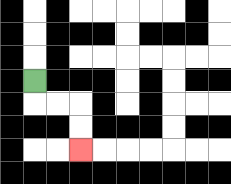{'start': '[1, 3]', 'end': '[3, 6]', 'path_directions': 'D,R,R,D,D', 'path_coordinates': '[[1, 3], [1, 4], [2, 4], [3, 4], [3, 5], [3, 6]]'}